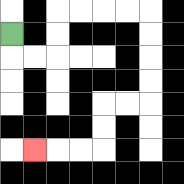{'start': '[0, 1]', 'end': '[1, 6]', 'path_directions': 'D,R,R,U,U,R,R,R,R,D,D,D,D,L,L,D,D,L,L,L', 'path_coordinates': '[[0, 1], [0, 2], [1, 2], [2, 2], [2, 1], [2, 0], [3, 0], [4, 0], [5, 0], [6, 0], [6, 1], [6, 2], [6, 3], [6, 4], [5, 4], [4, 4], [4, 5], [4, 6], [3, 6], [2, 6], [1, 6]]'}